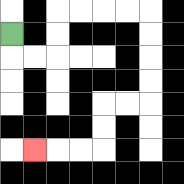{'start': '[0, 1]', 'end': '[1, 6]', 'path_directions': 'D,R,R,U,U,R,R,R,R,D,D,D,D,L,L,D,D,L,L,L', 'path_coordinates': '[[0, 1], [0, 2], [1, 2], [2, 2], [2, 1], [2, 0], [3, 0], [4, 0], [5, 0], [6, 0], [6, 1], [6, 2], [6, 3], [6, 4], [5, 4], [4, 4], [4, 5], [4, 6], [3, 6], [2, 6], [1, 6]]'}